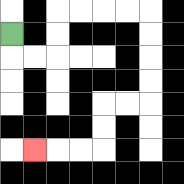{'start': '[0, 1]', 'end': '[1, 6]', 'path_directions': 'D,R,R,U,U,R,R,R,R,D,D,D,D,L,L,D,D,L,L,L', 'path_coordinates': '[[0, 1], [0, 2], [1, 2], [2, 2], [2, 1], [2, 0], [3, 0], [4, 0], [5, 0], [6, 0], [6, 1], [6, 2], [6, 3], [6, 4], [5, 4], [4, 4], [4, 5], [4, 6], [3, 6], [2, 6], [1, 6]]'}